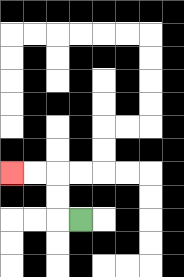{'start': '[3, 9]', 'end': '[0, 7]', 'path_directions': 'L,U,U,L,L', 'path_coordinates': '[[3, 9], [2, 9], [2, 8], [2, 7], [1, 7], [0, 7]]'}